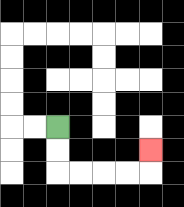{'start': '[2, 5]', 'end': '[6, 6]', 'path_directions': 'D,D,R,R,R,R,U', 'path_coordinates': '[[2, 5], [2, 6], [2, 7], [3, 7], [4, 7], [5, 7], [6, 7], [6, 6]]'}